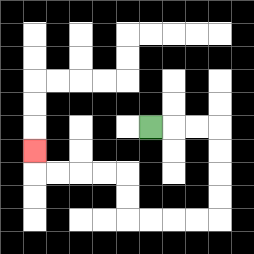{'start': '[6, 5]', 'end': '[1, 6]', 'path_directions': 'R,R,R,D,D,D,D,L,L,L,L,U,U,L,L,L,L,U', 'path_coordinates': '[[6, 5], [7, 5], [8, 5], [9, 5], [9, 6], [9, 7], [9, 8], [9, 9], [8, 9], [7, 9], [6, 9], [5, 9], [5, 8], [5, 7], [4, 7], [3, 7], [2, 7], [1, 7], [1, 6]]'}